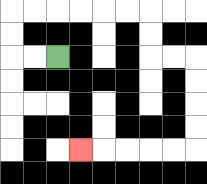{'start': '[2, 2]', 'end': '[3, 6]', 'path_directions': 'L,L,U,U,R,R,R,R,R,R,D,D,R,R,D,D,D,D,L,L,L,L,L', 'path_coordinates': '[[2, 2], [1, 2], [0, 2], [0, 1], [0, 0], [1, 0], [2, 0], [3, 0], [4, 0], [5, 0], [6, 0], [6, 1], [6, 2], [7, 2], [8, 2], [8, 3], [8, 4], [8, 5], [8, 6], [7, 6], [6, 6], [5, 6], [4, 6], [3, 6]]'}